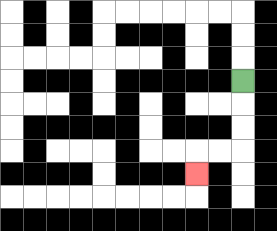{'start': '[10, 3]', 'end': '[8, 7]', 'path_directions': 'D,D,D,L,L,D', 'path_coordinates': '[[10, 3], [10, 4], [10, 5], [10, 6], [9, 6], [8, 6], [8, 7]]'}